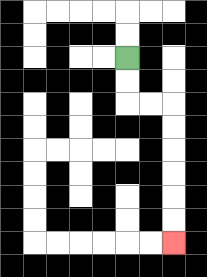{'start': '[5, 2]', 'end': '[7, 10]', 'path_directions': 'D,D,R,R,D,D,D,D,D,D', 'path_coordinates': '[[5, 2], [5, 3], [5, 4], [6, 4], [7, 4], [7, 5], [7, 6], [7, 7], [7, 8], [7, 9], [7, 10]]'}